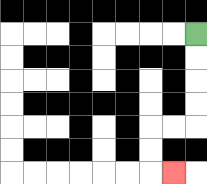{'start': '[8, 1]', 'end': '[7, 7]', 'path_directions': 'D,D,D,D,L,L,D,D,R', 'path_coordinates': '[[8, 1], [8, 2], [8, 3], [8, 4], [8, 5], [7, 5], [6, 5], [6, 6], [6, 7], [7, 7]]'}